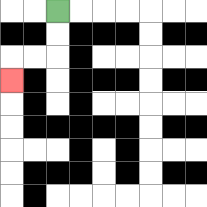{'start': '[2, 0]', 'end': '[0, 3]', 'path_directions': 'D,D,L,L,D', 'path_coordinates': '[[2, 0], [2, 1], [2, 2], [1, 2], [0, 2], [0, 3]]'}